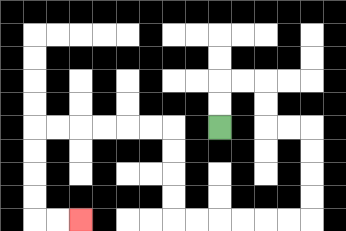{'start': '[9, 5]', 'end': '[3, 9]', 'path_directions': 'U,U,R,R,D,D,R,R,D,D,D,D,L,L,L,L,L,L,U,U,U,U,L,L,L,L,L,L,D,D,D,D,R,R', 'path_coordinates': '[[9, 5], [9, 4], [9, 3], [10, 3], [11, 3], [11, 4], [11, 5], [12, 5], [13, 5], [13, 6], [13, 7], [13, 8], [13, 9], [12, 9], [11, 9], [10, 9], [9, 9], [8, 9], [7, 9], [7, 8], [7, 7], [7, 6], [7, 5], [6, 5], [5, 5], [4, 5], [3, 5], [2, 5], [1, 5], [1, 6], [1, 7], [1, 8], [1, 9], [2, 9], [3, 9]]'}